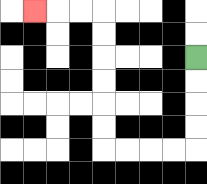{'start': '[8, 2]', 'end': '[1, 0]', 'path_directions': 'D,D,D,D,L,L,L,L,U,U,U,U,U,U,L,L,L', 'path_coordinates': '[[8, 2], [8, 3], [8, 4], [8, 5], [8, 6], [7, 6], [6, 6], [5, 6], [4, 6], [4, 5], [4, 4], [4, 3], [4, 2], [4, 1], [4, 0], [3, 0], [2, 0], [1, 0]]'}